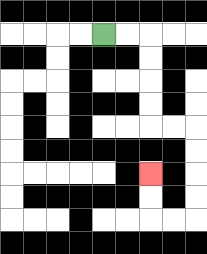{'start': '[4, 1]', 'end': '[6, 7]', 'path_directions': 'R,R,D,D,D,D,R,R,D,D,D,D,L,L,U,U', 'path_coordinates': '[[4, 1], [5, 1], [6, 1], [6, 2], [6, 3], [6, 4], [6, 5], [7, 5], [8, 5], [8, 6], [8, 7], [8, 8], [8, 9], [7, 9], [6, 9], [6, 8], [6, 7]]'}